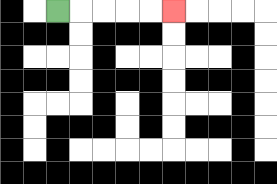{'start': '[2, 0]', 'end': '[7, 0]', 'path_directions': 'R,R,R,R,R', 'path_coordinates': '[[2, 0], [3, 0], [4, 0], [5, 0], [6, 0], [7, 0]]'}